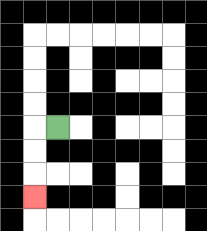{'start': '[2, 5]', 'end': '[1, 8]', 'path_directions': 'L,D,D,D', 'path_coordinates': '[[2, 5], [1, 5], [1, 6], [1, 7], [1, 8]]'}